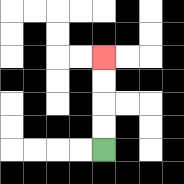{'start': '[4, 6]', 'end': '[4, 2]', 'path_directions': 'U,U,U,U', 'path_coordinates': '[[4, 6], [4, 5], [4, 4], [4, 3], [4, 2]]'}